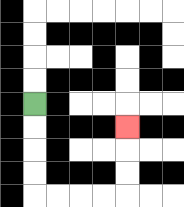{'start': '[1, 4]', 'end': '[5, 5]', 'path_directions': 'D,D,D,D,R,R,R,R,U,U,U', 'path_coordinates': '[[1, 4], [1, 5], [1, 6], [1, 7], [1, 8], [2, 8], [3, 8], [4, 8], [5, 8], [5, 7], [5, 6], [5, 5]]'}